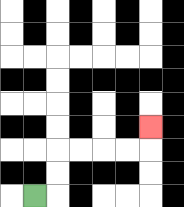{'start': '[1, 8]', 'end': '[6, 5]', 'path_directions': 'R,U,U,R,R,R,R,U', 'path_coordinates': '[[1, 8], [2, 8], [2, 7], [2, 6], [3, 6], [4, 6], [5, 6], [6, 6], [6, 5]]'}